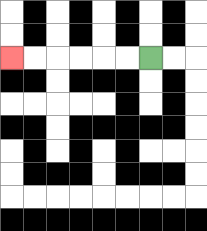{'start': '[6, 2]', 'end': '[0, 2]', 'path_directions': 'L,L,L,L,L,L', 'path_coordinates': '[[6, 2], [5, 2], [4, 2], [3, 2], [2, 2], [1, 2], [0, 2]]'}